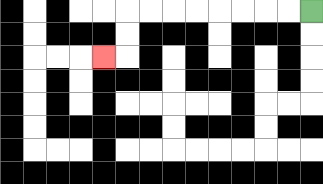{'start': '[13, 0]', 'end': '[4, 2]', 'path_directions': 'L,L,L,L,L,L,L,L,D,D,L', 'path_coordinates': '[[13, 0], [12, 0], [11, 0], [10, 0], [9, 0], [8, 0], [7, 0], [6, 0], [5, 0], [5, 1], [5, 2], [4, 2]]'}